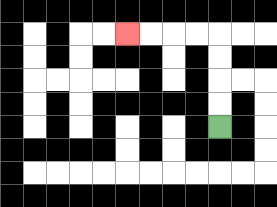{'start': '[9, 5]', 'end': '[5, 1]', 'path_directions': 'U,U,U,U,L,L,L,L', 'path_coordinates': '[[9, 5], [9, 4], [9, 3], [9, 2], [9, 1], [8, 1], [7, 1], [6, 1], [5, 1]]'}